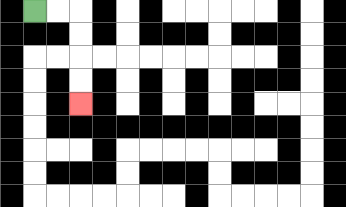{'start': '[1, 0]', 'end': '[3, 4]', 'path_directions': 'R,R,D,D,D,D', 'path_coordinates': '[[1, 0], [2, 0], [3, 0], [3, 1], [3, 2], [3, 3], [3, 4]]'}